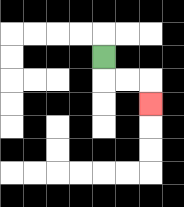{'start': '[4, 2]', 'end': '[6, 4]', 'path_directions': 'D,R,R,D', 'path_coordinates': '[[4, 2], [4, 3], [5, 3], [6, 3], [6, 4]]'}